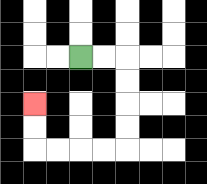{'start': '[3, 2]', 'end': '[1, 4]', 'path_directions': 'R,R,D,D,D,D,L,L,L,L,U,U', 'path_coordinates': '[[3, 2], [4, 2], [5, 2], [5, 3], [5, 4], [5, 5], [5, 6], [4, 6], [3, 6], [2, 6], [1, 6], [1, 5], [1, 4]]'}